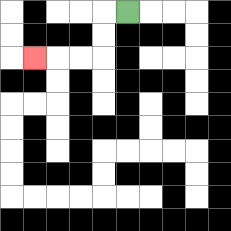{'start': '[5, 0]', 'end': '[1, 2]', 'path_directions': 'L,D,D,L,L,L', 'path_coordinates': '[[5, 0], [4, 0], [4, 1], [4, 2], [3, 2], [2, 2], [1, 2]]'}